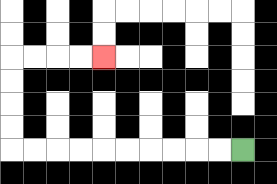{'start': '[10, 6]', 'end': '[4, 2]', 'path_directions': 'L,L,L,L,L,L,L,L,L,L,U,U,U,U,R,R,R,R', 'path_coordinates': '[[10, 6], [9, 6], [8, 6], [7, 6], [6, 6], [5, 6], [4, 6], [3, 6], [2, 6], [1, 6], [0, 6], [0, 5], [0, 4], [0, 3], [0, 2], [1, 2], [2, 2], [3, 2], [4, 2]]'}